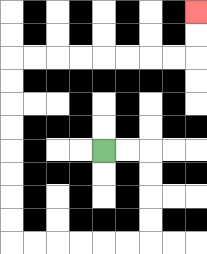{'start': '[4, 6]', 'end': '[8, 0]', 'path_directions': 'R,R,D,D,D,D,L,L,L,L,L,L,U,U,U,U,U,U,U,U,R,R,R,R,R,R,R,R,U,U', 'path_coordinates': '[[4, 6], [5, 6], [6, 6], [6, 7], [6, 8], [6, 9], [6, 10], [5, 10], [4, 10], [3, 10], [2, 10], [1, 10], [0, 10], [0, 9], [0, 8], [0, 7], [0, 6], [0, 5], [0, 4], [0, 3], [0, 2], [1, 2], [2, 2], [3, 2], [4, 2], [5, 2], [6, 2], [7, 2], [8, 2], [8, 1], [8, 0]]'}